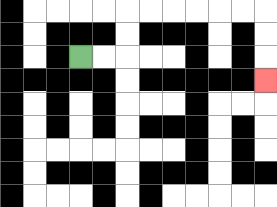{'start': '[3, 2]', 'end': '[11, 3]', 'path_directions': 'R,R,U,U,R,R,R,R,R,R,D,D,D', 'path_coordinates': '[[3, 2], [4, 2], [5, 2], [5, 1], [5, 0], [6, 0], [7, 0], [8, 0], [9, 0], [10, 0], [11, 0], [11, 1], [11, 2], [11, 3]]'}